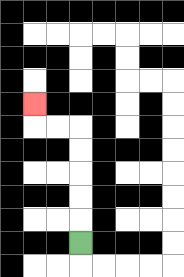{'start': '[3, 10]', 'end': '[1, 4]', 'path_directions': 'U,U,U,U,U,L,L,U', 'path_coordinates': '[[3, 10], [3, 9], [3, 8], [3, 7], [3, 6], [3, 5], [2, 5], [1, 5], [1, 4]]'}